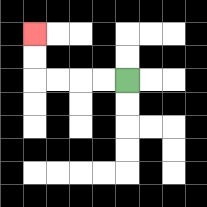{'start': '[5, 3]', 'end': '[1, 1]', 'path_directions': 'L,L,L,L,U,U', 'path_coordinates': '[[5, 3], [4, 3], [3, 3], [2, 3], [1, 3], [1, 2], [1, 1]]'}